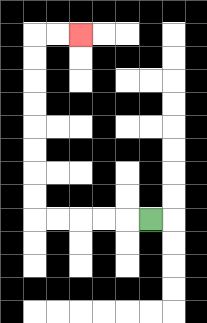{'start': '[6, 9]', 'end': '[3, 1]', 'path_directions': 'L,L,L,L,L,U,U,U,U,U,U,U,U,R,R', 'path_coordinates': '[[6, 9], [5, 9], [4, 9], [3, 9], [2, 9], [1, 9], [1, 8], [1, 7], [1, 6], [1, 5], [1, 4], [1, 3], [1, 2], [1, 1], [2, 1], [3, 1]]'}